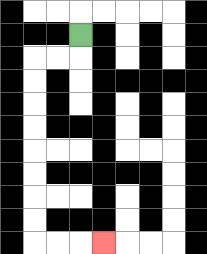{'start': '[3, 1]', 'end': '[4, 10]', 'path_directions': 'D,L,L,D,D,D,D,D,D,D,D,R,R,R', 'path_coordinates': '[[3, 1], [3, 2], [2, 2], [1, 2], [1, 3], [1, 4], [1, 5], [1, 6], [1, 7], [1, 8], [1, 9], [1, 10], [2, 10], [3, 10], [4, 10]]'}